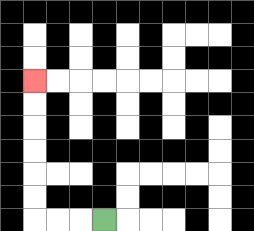{'start': '[4, 9]', 'end': '[1, 3]', 'path_directions': 'L,L,L,U,U,U,U,U,U', 'path_coordinates': '[[4, 9], [3, 9], [2, 9], [1, 9], [1, 8], [1, 7], [1, 6], [1, 5], [1, 4], [1, 3]]'}